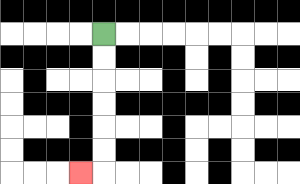{'start': '[4, 1]', 'end': '[3, 7]', 'path_directions': 'D,D,D,D,D,D,L', 'path_coordinates': '[[4, 1], [4, 2], [4, 3], [4, 4], [4, 5], [4, 6], [4, 7], [3, 7]]'}